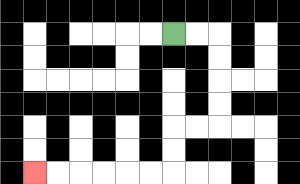{'start': '[7, 1]', 'end': '[1, 7]', 'path_directions': 'R,R,D,D,D,D,L,L,D,D,L,L,L,L,L,L', 'path_coordinates': '[[7, 1], [8, 1], [9, 1], [9, 2], [9, 3], [9, 4], [9, 5], [8, 5], [7, 5], [7, 6], [7, 7], [6, 7], [5, 7], [4, 7], [3, 7], [2, 7], [1, 7]]'}